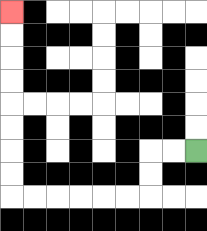{'start': '[8, 6]', 'end': '[0, 0]', 'path_directions': 'L,L,D,D,L,L,L,L,L,L,U,U,U,U,U,U,U,U', 'path_coordinates': '[[8, 6], [7, 6], [6, 6], [6, 7], [6, 8], [5, 8], [4, 8], [3, 8], [2, 8], [1, 8], [0, 8], [0, 7], [0, 6], [0, 5], [0, 4], [0, 3], [0, 2], [0, 1], [0, 0]]'}